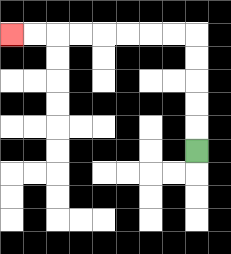{'start': '[8, 6]', 'end': '[0, 1]', 'path_directions': 'U,U,U,U,U,L,L,L,L,L,L,L,L', 'path_coordinates': '[[8, 6], [8, 5], [8, 4], [8, 3], [8, 2], [8, 1], [7, 1], [6, 1], [5, 1], [4, 1], [3, 1], [2, 1], [1, 1], [0, 1]]'}